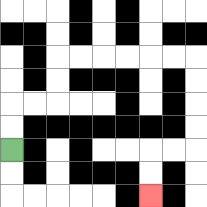{'start': '[0, 6]', 'end': '[6, 8]', 'path_directions': 'U,U,R,R,U,U,R,R,R,R,R,R,D,D,D,D,L,L,D,D', 'path_coordinates': '[[0, 6], [0, 5], [0, 4], [1, 4], [2, 4], [2, 3], [2, 2], [3, 2], [4, 2], [5, 2], [6, 2], [7, 2], [8, 2], [8, 3], [8, 4], [8, 5], [8, 6], [7, 6], [6, 6], [6, 7], [6, 8]]'}